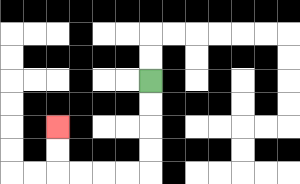{'start': '[6, 3]', 'end': '[2, 5]', 'path_directions': 'D,D,D,D,L,L,L,L,U,U', 'path_coordinates': '[[6, 3], [6, 4], [6, 5], [6, 6], [6, 7], [5, 7], [4, 7], [3, 7], [2, 7], [2, 6], [2, 5]]'}